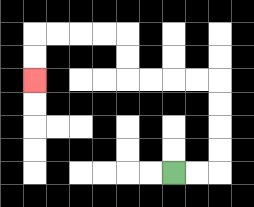{'start': '[7, 7]', 'end': '[1, 3]', 'path_directions': 'R,R,U,U,U,U,L,L,L,L,U,U,L,L,L,L,D,D', 'path_coordinates': '[[7, 7], [8, 7], [9, 7], [9, 6], [9, 5], [9, 4], [9, 3], [8, 3], [7, 3], [6, 3], [5, 3], [5, 2], [5, 1], [4, 1], [3, 1], [2, 1], [1, 1], [1, 2], [1, 3]]'}